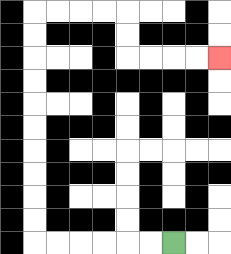{'start': '[7, 10]', 'end': '[9, 2]', 'path_directions': 'L,L,L,L,L,L,U,U,U,U,U,U,U,U,U,U,R,R,R,R,D,D,R,R,R,R', 'path_coordinates': '[[7, 10], [6, 10], [5, 10], [4, 10], [3, 10], [2, 10], [1, 10], [1, 9], [1, 8], [1, 7], [1, 6], [1, 5], [1, 4], [1, 3], [1, 2], [1, 1], [1, 0], [2, 0], [3, 0], [4, 0], [5, 0], [5, 1], [5, 2], [6, 2], [7, 2], [8, 2], [9, 2]]'}